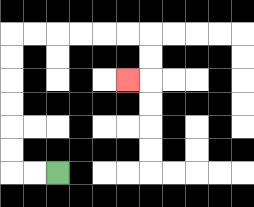{'start': '[2, 7]', 'end': '[5, 3]', 'path_directions': 'L,L,U,U,U,U,U,U,R,R,R,R,R,R,D,D,L', 'path_coordinates': '[[2, 7], [1, 7], [0, 7], [0, 6], [0, 5], [0, 4], [0, 3], [0, 2], [0, 1], [1, 1], [2, 1], [3, 1], [4, 1], [5, 1], [6, 1], [6, 2], [6, 3], [5, 3]]'}